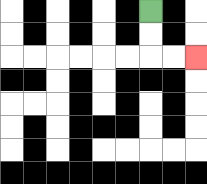{'start': '[6, 0]', 'end': '[8, 2]', 'path_directions': 'D,D,R,R', 'path_coordinates': '[[6, 0], [6, 1], [6, 2], [7, 2], [8, 2]]'}